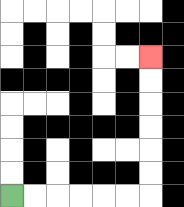{'start': '[0, 8]', 'end': '[6, 2]', 'path_directions': 'R,R,R,R,R,R,U,U,U,U,U,U', 'path_coordinates': '[[0, 8], [1, 8], [2, 8], [3, 8], [4, 8], [5, 8], [6, 8], [6, 7], [6, 6], [6, 5], [6, 4], [6, 3], [6, 2]]'}